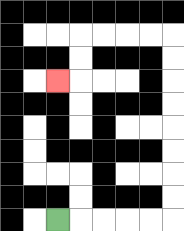{'start': '[2, 9]', 'end': '[2, 3]', 'path_directions': 'R,R,R,R,R,U,U,U,U,U,U,U,U,L,L,L,L,D,D,L', 'path_coordinates': '[[2, 9], [3, 9], [4, 9], [5, 9], [6, 9], [7, 9], [7, 8], [7, 7], [7, 6], [7, 5], [7, 4], [7, 3], [7, 2], [7, 1], [6, 1], [5, 1], [4, 1], [3, 1], [3, 2], [3, 3], [2, 3]]'}